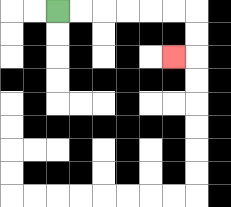{'start': '[2, 0]', 'end': '[7, 2]', 'path_directions': 'R,R,R,R,R,R,D,D,L', 'path_coordinates': '[[2, 0], [3, 0], [4, 0], [5, 0], [6, 0], [7, 0], [8, 0], [8, 1], [8, 2], [7, 2]]'}